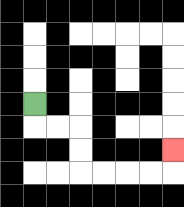{'start': '[1, 4]', 'end': '[7, 6]', 'path_directions': 'D,R,R,D,D,R,R,R,R,U', 'path_coordinates': '[[1, 4], [1, 5], [2, 5], [3, 5], [3, 6], [3, 7], [4, 7], [5, 7], [6, 7], [7, 7], [7, 6]]'}